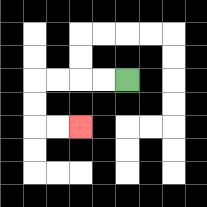{'start': '[5, 3]', 'end': '[3, 5]', 'path_directions': 'L,L,L,L,D,D,R,R', 'path_coordinates': '[[5, 3], [4, 3], [3, 3], [2, 3], [1, 3], [1, 4], [1, 5], [2, 5], [3, 5]]'}